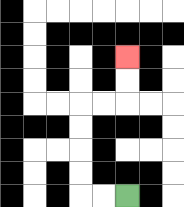{'start': '[5, 8]', 'end': '[5, 2]', 'path_directions': 'L,L,U,U,U,U,R,R,U,U', 'path_coordinates': '[[5, 8], [4, 8], [3, 8], [3, 7], [3, 6], [3, 5], [3, 4], [4, 4], [5, 4], [5, 3], [5, 2]]'}